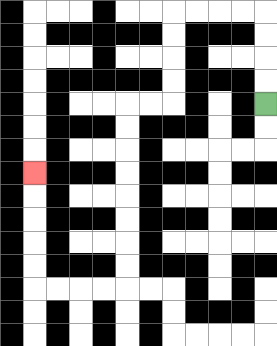{'start': '[11, 4]', 'end': '[1, 7]', 'path_directions': 'U,U,U,U,L,L,L,L,D,D,D,D,L,L,D,D,D,D,D,D,D,D,L,L,L,L,U,U,U,U,U', 'path_coordinates': '[[11, 4], [11, 3], [11, 2], [11, 1], [11, 0], [10, 0], [9, 0], [8, 0], [7, 0], [7, 1], [7, 2], [7, 3], [7, 4], [6, 4], [5, 4], [5, 5], [5, 6], [5, 7], [5, 8], [5, 9], [5, 10], [5, 11], [5, 12], [4, 12], [3, 12], [2, 12], [1, 12], [1, 11], [1, 10], [1, 9], [1, 8], [1, 7]]'}